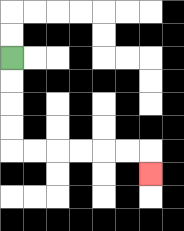{'start': '[0, 2]', 'end': '[6, 7]', 'path_directions': 'D,D,D,D,R,R,R,R,R,R,D', 'path_coordinates': '[[0, 2], [0, 3], [0, 4], [0, 5], [0, 6], [1, 6], [2, 6], [3, 6], [4, 6], [5, 6], [6, 6], [6, 7]]'}